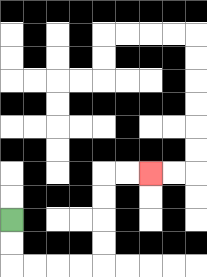{'start': '[0, 9]', 'end': '[6, 7]', 'path_directions': 'D,D,R,R,R,R,U,U,U,U,R,R', 'path_coordinates': '[[0, 9], [0, 10], [0, 11], [1, 11], [2, 11], [3, 11], [4, 11], [4, 10], [4, 9], [4, 8], [4, 7], [5, 7], [6, 7]]'}